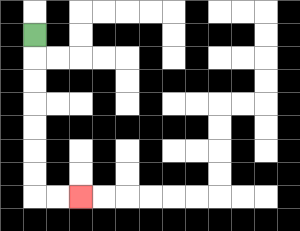{'start': '[1, 1]', 'end': '[3, 8]', 'path_directions': 'D,D,D,D,D,D,D,R,R', 'path_coordinates': '[[1, 1], [1, 2], [1, 3], [1, 4], [1, 5], [1, 6], [1, 7], [1, 8], [2, 8], [3, 8]]'}